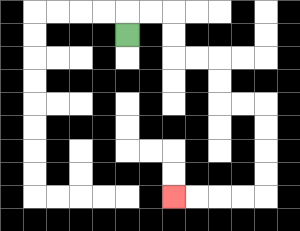{'start': '[5, 1]', 'end': '[7, 8]', 'path_directions': 'U,R,R,D,D,R,R,D,D,R,R,D,D,D,D,L,L,L,L', 'path_coordinates': '[[5, 1], [5, 0], [6, 0], [7, 0], [7, 1], [7, 2], [8, 2], [9, 2], [9, 3], [9, 4], [10, 4], [11, 4], [11, 5], [11, 6], [11, 7], [11, 8], [10, 8], [9, 8], [8, 8], [7, 8]]'}